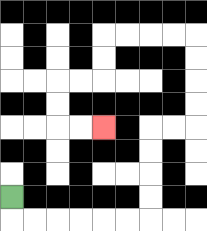{'start': '[0, 8]', 'end': '[4, 5]', 'path_directions': 'D,R,R,R,R,R,R,U,U,U,U,R,R,U,U,U,U,L,L,L,L,D,D,L,L,D,D,R,R', 'path_coordinates': '[[0, 8], [0, 9], [1, 9], [2, 9], [3, 9], [4, 9], [5, 9], [6, 9], [6, 8], [6, 7], [6, 6], [6, 5], [7, 5], [8, 5], [8, 4], [8, 3], [8, 2], [8, 1], [7, 1], [6, 1], [5, 1], [4, 1], [4, 2], [4, 3], [3, 3], [2, 3], [2, 4], [2, 5], [3, 5], [4, 5]]'}